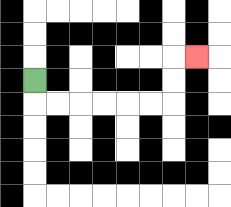{'start': '[1, 3]', 'end': '[8, 2]', 'path_directions': 'D,R,R,R,R,R,R,U,U,R', 'path_coordinates': '[[1, 3], [1, 4], [2, 4], [3, 4], [4, 4], [5, 4], [6, 4], [7, 4], [7, 3], [7, 2], [8, 2]]'}